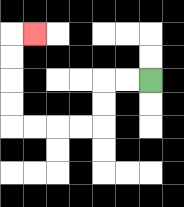{'start': '[6, 3]', 'end': '[1, 1]', 'path_directions': 'L,L,D,D,L,L,L,L,U,U,U,U,R', 'path_coordinates': '[[6, 3], [5, 3], [4, 3], [4, 4], [4, 5], [3, 5], [2, 5], [1, 5], [0, 5], [0, 4], [0, 3], [0, 2], [0, 1], [1, 1]]'}